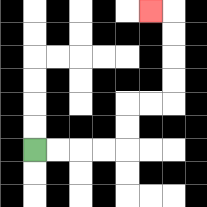{'start': '[1, 6]', 'end': '[6, 0]', 'path_directions': 'R,R,R,R,U,U,R,R,U,U,U,U,L', 'path_coordinates': '[[1, 6], [2, 6], [3, 6], [4, 6], [5, 6], [5, 5], [5, 4], [6, 4], [7, 4], [7, 3], [7, 2], [7, 1], [7, 0], [6, 0]]'}